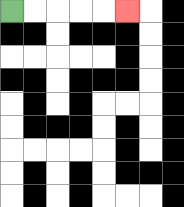{'start': '[0, 0]', 'end': '[5, 0]', 'path_directions': 'R,R,R,R,R', 'path_coordinates': '[[0, 0], [1, 0], [2, 0], [3, 0], [4, 0], [5, 0]]'}